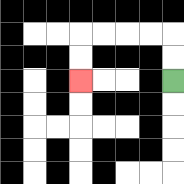{'start': '[7, 3]', 'end': '[3, 3]', 'path_directions': 'U,U,L,L,L,L,D,D', 'path_coordinates': '[[7, 3], [7, 2], [7, 1], [6, 1], [5, 1], [4, 1], [3, 1], [3, 2], [3, 3]]'}